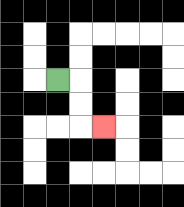{'start': '[2, 3]', 'end': '[4, 5]', 'path_directions': 'R,D,D,R', 'path_coordinates': '[[2, 3], [3, 3], [3, 4], [3, 5], [4, 5]]'}